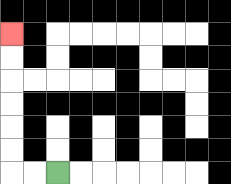{'start': '[2, 7]', 'end': '[0, 1]', 'path_directions': 'L,L,U,U,U,U,U,U', 'path_coordinates': '[[2, 7], [1, 7], [0, 7], [0, 6], [0, 5], [0, 4], [0, 3], [0, 2], [0, 1]]'}